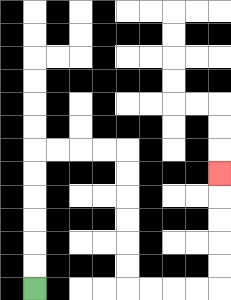{'start': '[1, 12]', 'end': '[9, 7]', 'path_directions': 'U,U,U,U,U,U,R,R,R,R,D,D,D,D,D,D,R,R,R,R,U,U,U,U,U', 'path_coordinates': '[[1, 12], [1, 11], [1, 10], [1, 9], [1, 8], [1, 7], [1, 6], [2, 6], [3, 6], [4, 6], [5, 6], [5, 7], [5, 8], [5, 9], [5, 10], [5, 11], [5, 12], [6, 12], [7, 12], [8, 12], [9, 12], [9, 11], [9, 10], [9, 9], [9, 8], [9, 7]]'}